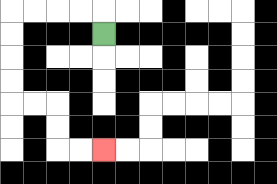{'start': '[4, 1]', 'end': '[4, 6]', 'path_directions': 'U,L,L,L,L,D,D,D,D,R,R,D,D,R,R', 'path_coordinates': '[[4, 1], [4, 0], [3, 0], [2, 0], [1, 0], [0, 0], [0, 1], [0, 2], [0, 3], [0, 4], [1, 4], [2, 4], [2, 5], [2, 6], [3, 6], [4, 6]]'}